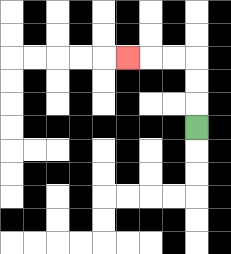{'start': '[8, 5]', 'end': '[5, 2]', 'path_directions': 'U,U,U,L,L,L', 'path_coordinates': '[[8, 5], [8, 4], [8, 3], [8, 2], [7, 2], [6, 2], [5, 2]]'}